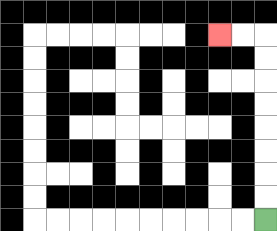{'start': '[11, 9]', 'end': '[9, 1]', 'path_directions': 'U,U,U,U,U,U,U,U,L,L', 'path_coordinates': '[[11, 9], [11, 8], [11, 7], [11, 6], [11, 5], [11, 4], [11, 3], [11, 2], [11, 1], [10, 1], [9, 1]]'}